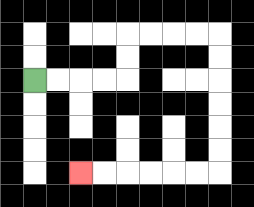{'start': '[1, 3]', 'end': '[3, 7]', 'path_directions': 'R,R,R,R,U,U,R,R,R,R,D,D,D,D,D,D,L,L,L,L,L,L', 'path_coordinates': '[[1, 3], [2, 3], [3, 3], [4, 3], [5, 3], [5, 2], [5, 1], [6, 1], [7, 1], [8, 1], [9, 1], [9, 2], [9, 3], [9, 4], [9, 5], [9, 6], [9, 7], [8, 7], [7, 7], [6, 7], [5, 7], [4, 7], [3, 7]]'}